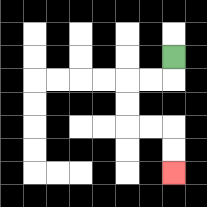{'start': '[7, 2]', 'end': '[7, 7]', 'path_directions': 'D,L,L,D,D,R,R,D,D', 'path_coordinates': '[[7, 2], [7, 3], [6, 3], [5, 3], [5, 4], [5, 5], [6, 5], [7, 5], [7, 6], [7, 7]]'}